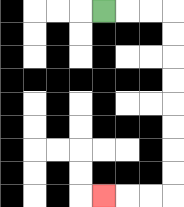{'start': '[4, 0]', 'end': '[4, 8]', 'path_directions': 'R,R,R,D,D,D,D,D,D,D,D,L,L,L', 'path_coordinates': '[[4, 0], [5, 0], [6, 0], [7, 0], [7, 1], [7, 2], [7, 3], [7, 4], [7, 5], [7, 6], [7, 7], [7, 8], [6, 8], [5, 8], [4, 8]]'}